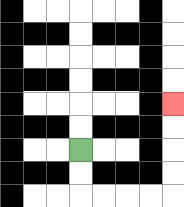{'start': '[3, 6]', 'end': '[7, 4]', 'path_directions': 'D,D,R,R,R,R,U,U,U,U', 'path_coordinates': '[[3, 6], [3, 7], [3, 8], [4, 8], [5, 8], [6, 8], [7, 8], [7, 7], [7, 6], [7, 5], [7, 4]]'}